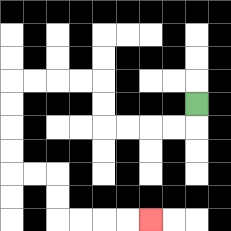{'start': '[8, 4]', 'end': '[6, 9]', 'path_directions': 'D,L,L,L,L,U,U,L,L,L,L,D,D,D,D,R,R,D,D,R,R,R,R', 'path_coordinates': '[[8, 4], [8, 5], [7, 5], [6, 5], [5, 5], [4, 5], [4, 4], [4, 3], [3, 3], [2, 3], [1, 3], [0, 3], [0, 4], [0, 5], [0, 6], [0, 7], [1, 7], [2, 7], [2, 8], [2, 9], [3, 9], [4, 9], [5, 9], [6, 9]]'}